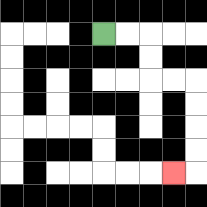{'start': '[4, 1]', 'end': '[7, 7]', 'path_directions': 'R,R,D,D,R,R,D,D,D,D,L', 'path_coordinates': '[[4, 1], [5, 1], [6, 1], [6, 2], [6, 3], [7, 3], [8, 3], [8, 4], [8, 5], [8, 6], [8, 7], [7, 7]]'}